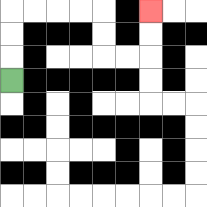{'start': '[0, 3]', 'end': '[6, 0]', 'path_directions': 'U,U,U,R,R,R,R,D,D,R,R,U,U', 'path_coordinates': '[[0, 3], [0, 2], [0, 1], [0, 0], [1, 0], [2, 0], [3, 0], [4, 0], [4, 1], [4, 2], [5, 2], [6, 2], [6, 1], [6, 0]]'}